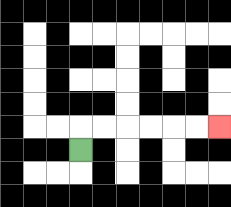{'start': '[3, 6]', 'end': '[9, 5]', 'path_directions': 'U,R,R,R,R,R,R', 'path_coordinates': '[[3, 6], [3, 5], [4, 5], [5, 5], [6, 5], [7, 5], [8, 5], [9, 5]]'}